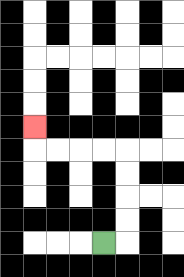{'start': '[4, 10]', 'end': '[1, 5]', 'path_directions': 'R,U,U,U,U,L,L,L,L,U', 'path_coordinates': '[[4, 10], [5, 10], [5, 9], [5, 8], [5, 7], [5, 6], [4, 6], [3, 6], [2, 6], [1, 6], [1, 5]]'}